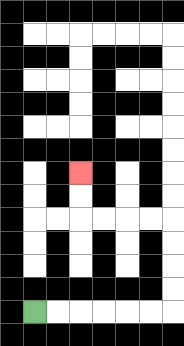{'start': '[1, 13]', 'end': '[3, 7]', 'path_directions': 'R,R,R,R,R,R,U,U,U,U,L,L,L,L,U,U', 'path_coordinates': '[[1, 13], [2, 13], [3, 13], [4, 13], [5, 13], [6, 13], [7, 13], [7, 12], [7, 11], [7, 10], [7, 9], [6, 9], [5, 9], [4, 9], [3, 9], [3, 8], [3, 7]]'}